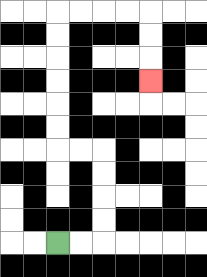{'start': '[2, 10]', 'end': '[6, 3]', 'path_directions': 'R,R,U,U,U,U,L,L,U,U,U,U,U,U,R,R,R,R,D,D,D', 'path_coordinates': '[[2, 10], [3, 10], [4, 10], [4, 9], [4, 8], [4, 7], [4, 6], [3, 6], [2, 6], [2, 5], [2, 4], [2, 3], [2, 2], [2, 1], [2, 0], [3, 0], [4, 0], [5, 0], [6, 0], [6, 1], [6, 2], [6, 3]]'}